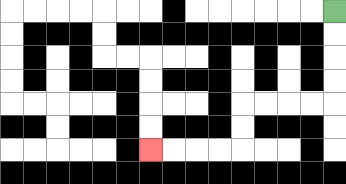{'start': '[14, 0]', 'end': '[6, 6]', 'path_directions': 'D,D,D,D,L,L,L,L,D,D,L,L,L,L', 'path_coordinates': '[[14, 0], [14, 1], [14, 2], [14, 3], [14, 4], [13, 4], [12, 4], [11, 4], [10, 4], [10, 5], [10, 6], [9, 6], [8, 6], [7, 6], [6, 6]]'}